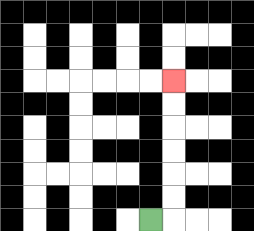{'start': '[6, 9]', 'end': '[7, 3]', 'path_directions': 'R,U,U,U,U,U,U', 'path_coordinates': '[[6, 9], [7, 9], [7, 8], [7, 7], [7, 6], [7, 5], [7, 4], [7, 3]]'}